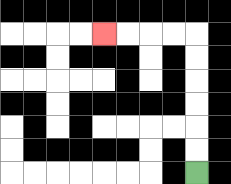{'start': '[8, 7]', 'end': '[4, 1]', 'path_directions': 'U,U,U,U,U,U,L,L,L,L', 'path_coordinates': '[[8, 7], [8, 6], [8, 5], [8, 4], [8, 3], [8, 2], [8, 1], [7, 1], [6, 1], [5, 1], [4, 1]]'}